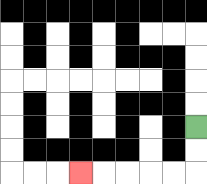{'start': '[8, 5]', 'end': '[3, 7]', 'path_directions': 'D,D,L,L,L,L,L', 'path_coordinates': '[[8, 5], [8, 6], [8, 7], [7, 7], [6, 7], [5, 7], [4, 7], [3, 7]]'}